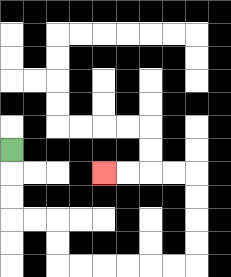{'start': '[0, 6]', 'end': '[4, 7]', 'path_directions': 'D,D,D,R,R,D,D,R,R,R,R,R,R,U,U,U,U,L,L,L,L', 'path_coordinates': '[[0, 6], [0, 7], [0, 8], [0, 9], [1, 9], [2, 9], [2, 10], [2, 11], [3, 11], [4, 11], [5, 11], [6, 11], [7, 11], [8, 11], [8, 10], [8, 9], [8, 8], [8, 7], [7, 7], [6, 7], [5, 7], [4, 7]]'}